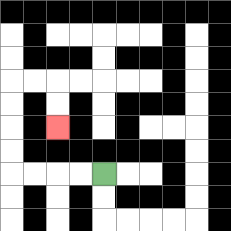{'start': '[4, 7]', 'end': '[2, 5]', 'path_directions': 'L,L,L,L,U,U,U,U,R,R,D,D', 'path_coordinates': '[[4, 7], [3, 7], [2, 7], [1, 7], [0, 7], [0, 6], [0, 5], [0, 4], [0, 3], [1, 3], [2, 3], [2, 4], [2, 5]]'}